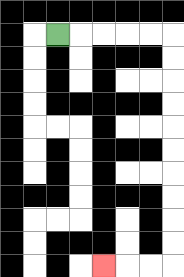{'start': '[2, 1]', 'end': '[4, 11]', 'path_directions': 'R,R,R,R,R,D,D,D,D,D,D,D,D,D,D,L,L,L', 'path_coordinates': '[[2, 1], [3, 1], [4, 1], [5, 1], [6, 1], [7, 1], [7, 2], [7, 3], [7, 4], [7, 5], [7, 6], [7, 7], [7, 8], [7, 9], [7, 10], [7, 11], [6, 11], [5, 11], [4, 11]]'}